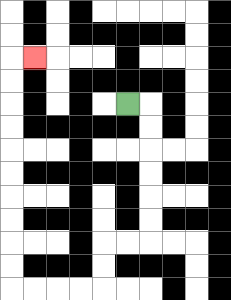{'start': '[5, 4]', 'end': '[1, 2]', 'path_directions': 'R,D,D,D,D,D,D,L,L,D,D,L,L,L,L,U,U,U,U,U,U,U,U,U,U,R', 'path_coordinates': '[[5, 4], [6, 4], [6, 5], [6, 6], [6, 7], [6, 8], [6, 9], [6, 10], [5, 10], [4, 10], [4, 11], [4, 12], [3, 12], [2, 12], [1, 12], [0, 12], [0, 11], [0, 10], [0, 9], [0, 8], [0, 7], [0, 6], [0, 5], [0, 4], [0, 3], [0, 2], [1, 2]]'}